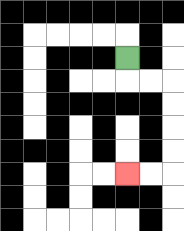{'start': '[5, 2]', 'end': '[5, 7]', 'path_directions': 'D,R,R,D,D,D,D,L,L', 'path_coordinates': '[[5, 2], [5, 3], [6, 3], [7, 3], [7, 4], [7, 5], [7, 6], [7, 7], [6, 7], [5, 7]]'}